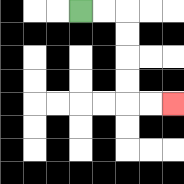{'start': '[3, 0]', 'end': '[7, 4]', 'path_directions': 'R,R,D,D,D,D,R,R', 'path_coordinates': '[[3, 0], [4, 0], [5, 0], [5, 1], [5, 2], [5, 3], [5, 4], [6, 4], [7, 4]]'}